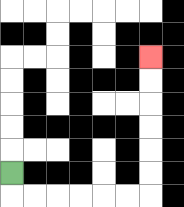{'start': '[0, 7]', 'end': '[6, 2]', 'path_directions': 'D,R,R,R,R,R,R,U,U,U,U,U,U', 'path_coordinates': '[[0, 7], [0, 8], [1, 8], [2, 8], [3, 8], [4, 8], [5, 8], [6, 8], [6, 7], [6, 6], [6, 5], [6, 4], [6, 3], [6, 2]]'}